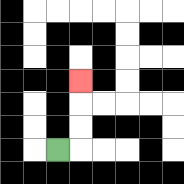{'start': '[2, 6]', 'end': '[3, 3]', 'path_directions': 'R,U,U,U', 'path_coordinates': '[[2, 6], [3, 6], [3, 5], [3, 4], [3, 3]]'}